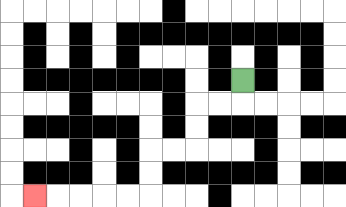{'start': '[10, 3]', 'end': '[1, 8]', 'path_directions': 'D,L,L,D,D,L,L,D,D,L,L,L,L,L', 'path_coordinates': '[[10, 3], [10, 4], [9, 4], [8, 4], [8, 5], [8, 6], [7, 6], [6, 6], [6, 7], [6, 8], [5, 8], [4, 8], [3, 8], [2, 8], [1, 8]]'}